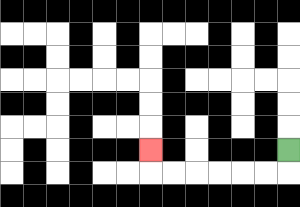{'start': '[12, 6]', 'end': '[6, 6]', 'path_directions': 'D,L,L,L,L,L,L,U', 'path_coordinates': '[[12, 6], [12, 7], [11, 7], [10, 7], [9, 7], [8, 7], [7, 7], [6, 7], [6, 6]]'}